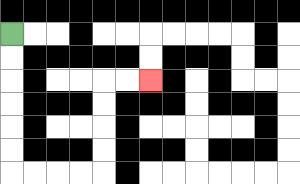{'start': '[0, 1]', 'end': '[6, 3]', 'path_directions': 'D,D,D,D,D,D,R,R,R,R,U,U,U,U,R,R', 'path_coordinates': '[[0, 1], [0, 2], [0, 3], [0, 4], [0, 5], [0, 6], [0, 7], [1, 7], [2, 7], [3, 7], [4, 7], [4, 6], [4, 5], [4, 4], [4, 3], [5, 3], [6, 3]]'}